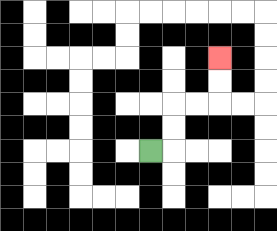{'start': '[6, 6]', 'end': '[9, 2]', 'path_directions': 'R,U,U,R,R,U,U', 'path_coordinates': '[[6, 6], [7, 6], [7, 5], [7, 4], [8, 4], [9, 4], [9, 3], [9, 2]]'}